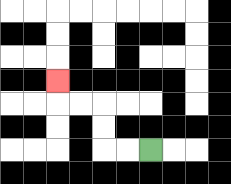{'start': '[6, 6]', 'end': '[2, 3]', 'path_directions': 'L,L,U,U,L,L,U', 'path_coordinates': '[[6, 6], [5, 6], [4, 6], [4, 5], [4, 4], [3, 4], [2, 4], [2, 3]]'}